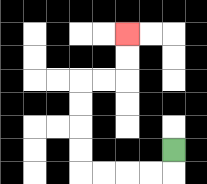{'start': '[7, 6]', 'end': '[5, 1]', 'path_directions': 'D,L,L,L,L,U,U,U,U,R,R,U,U', 'path_coordinates': '[[7, 6], [7, 7], [6, 7], [5, 7], [4, 7], [3, 7], [3, 6], [3, 5], [3, 4], [3, 3], [4, 3], [5, 3], [5, 2], [5, 1]]'}